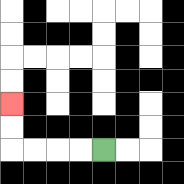{'start': '[4, 6]', 'end': '[0, 4]', 'path_directions': 'L,L,L,L,U,U', 'path_coordinates': '[[4, 6], [3, 6], [2, 6], [1, 6], [0, 6], [0, 5], [0, 4]]'}